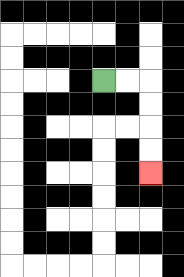{'start': '[4, 3]', 'end': '[6, 7]', 'path_directions': 'R,R,D,D,D,D', 'path_coordinates': '[[4, 3], [5, 3], [6, 3], [6, 4], [6, 5], [6, 6], [6, 7]]'}